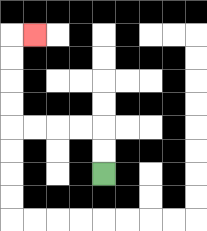{'start': '[4, 7]', 'end': '[1, 1]', 'path_directions': 'U,U,L,L,L,L,U,U,U,U,R', 'path_coordinates': '[[4, 7], [4, 6], [4, 5], [3, 5], [2, 5], [1, 5], [0, 5], [0, 4], [0, 3], [0, 2], [0, 1], [1, 1]]'}